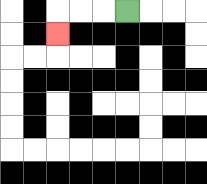{'start': '[5, 0]', 'end': '[2, 1]', 'path_directions': 'L,L,L,D', 'path_coordinates': '[[5, 0], [4, 0], [3, 0], [2, 0], [2, 1]]'}